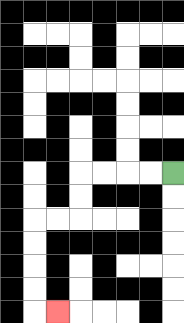{'start': '[7, 7]', 'end': '[2, 13]', 'path_directions': 'L,L,L,L,D,D,L,L,D,D,D,D,R', 'path_coordinates': '[[7, 7], [6, 7], [5, 7], [4, 7], [3, 7], [3, 8], [3, 9], [2, 9], [1, 9], [1, 10], [1, 11], [1, 12], [1, 13], [2, 13]]'}